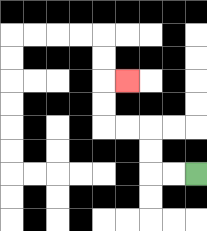{'start': '[8, 7]', 'end': '[5, 3]', 'path_directions': 'L,L,U,U,L,L,U,U,R', 'path_coordinates': '[[8, 7], [7, 7], [6, 7], [6, 6], [6, 5], [5, 5], [4, 5], [4, 4], [4, 3], [5, 3]]'}